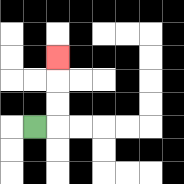{'start': '[1, 5]', 'end': '[2, 2]', 'path_directions': 'R,U,U,U', 'path_coordinates': '[[1, 5], [2, 5], [2, 4], [2, 3], [2, 2]]'}